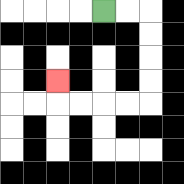{'start': '[4, 0]', 'end': '[2, 3]', 'path_directions': 'R,R,D,D,D,D,L,L,L,L,U', 'path_coordinates': '[[4, 0], [5, 0], [6, 0], [6, 1], [6, 2], [6, 3], [6, 4], [5, 4], [4, 4], [3, 4], [2, 4], [2, 3]]'}